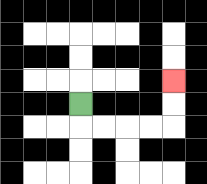{'start': '[3, 4]', 'end': '[7, 3]', 'path_directions': 'D,R,R,R,R,U,U', 'path_coordinates': '[[3, 4], [3, 5], [4, 5], [5, 5], [6, 5], [7, 5], [7, 4], [7, 3]]'}